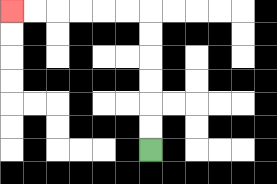{'start': '[6, 6]', 'end': '[0, 0]', 'path_directions': 'U,U,U,U,U,U,L,L,L,L,L,L', 'path_coordinates': '[[6, 6], [6, 5], [6, 4], [6, 3], [6, 2], [6, 1], [6, 0], [5, 0], [4, 0], [3, 0], [2, 0], [1, 0], [0, 0]]'}